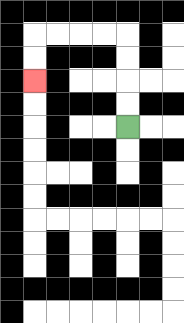{'start': '[5, 5]', 'end': '[1, 3]', 'path_directions': 'U,U,U,U,L,L,L,L,D,D', 'path_coordinates': '[[5, 5], [5, 4], [5, 3], [5, 2], [5, 1], [4, 1], [3, 1], [2, 1], [1, 1], [1, 2], [1, 3]]'}